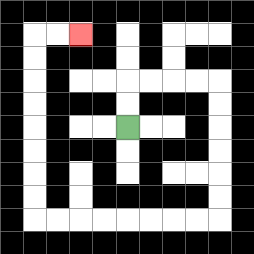{'start': '[5, 5]', 'end': '[3, 1]', 'path_directions': 'U,U,R,R,R,R,D,D,D,D,D,D,L,L,L,L,L,L,L,L,U,U,U,U,U,U,U,U,R,R', 'path_coordinates': '[[5, 5], [5, 4], [5, 3], [6, 3], [7, 3], [8, 3], [9, 3], [9, 4], [9, 5], [9, 6], [9, 7], [9, 8], [9, 9], [8, 9], [7, 9], [6, 9], [5, 9], [4, 9], [3, 9], [2, 9], [1, 9], [1, 8], [1, 7], [1, 6], [1, 5], [1, 4], [1, 3], [1, 2], [1, 1], [2, 1], [3, 1]]'}